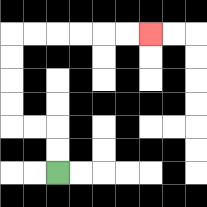{'start': '[2, 7]', 'end': '[6, 1]', 'path_directions': 'U,U,L,L,U,U,U,U,R,R,R,R,R,R', 'path_coordinates': '[[2, 7], [2, 6], [2, 5], [1, 5], [0, 5], [0, 4], [0, 3], [0, 2], [0, 1], [1, 1], [2, 1], [3, 1], [4, 1], [5, 1], [6, 1]]'}